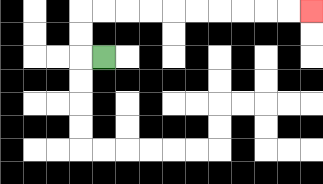{'start': '[4, 2]', 'end': '[13, 0]', 'path_directions': 'L,U,U,R,R,R,R,R,R,R,R,R,R', 'path_coordinates': '[[4, 2], [3, 2], [3, 1], [3, 0], [4, 0], [5, 0], [6, 0], [7, 0], [8, 0], [9, 0], [10, 0], [11, 0], [12, 0], [13, 0]]'}